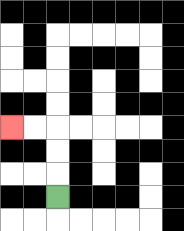{'start': '[2, 8]', 'end': '[0, 5]', 'path_directions': 'U,U,U,L,L', 'path_coordinates': '[[2, 8], [2, 7], [2, 6], [2, 5], [1, 5], [0, 5]]'}